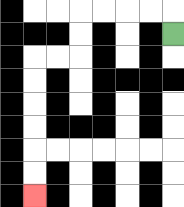{'start': '[7, 1]', 'end': '[1, 8]', 'path_directions': 'U,L,L,L,L,D,D,L,L,D,D,D,D,D,D', 'path_coordinates': '[[7, 1], [7, 0], [6, 0], [5, 0], [4, 0], [3, 0], [3, 1], [3, 2], [2, 2], [1, 2], [1, 3], [1, 4], [1, 5], [1, 6], [1, 7], [1, 8]]'}